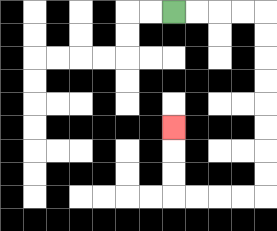{'start': '[7, 0]', 'end': '[7, 5]', 'path_directions': 'R,R,R,R,D,D,D,D,D,D,D,D,L,L,L,L,U,U,U', 'path_coordinates': '[[7, 0], [8, 0], [9, 0], [10, 0], [11, 0], [11, 1], [11, 2], [11, 3], [11, 4], [11, 5], [11, 6], [11, 7], [11, 8], [10, 8], [9, 8], [8, 8], [7, 8], [7, 7], [7, 6], [7, 5]]'}